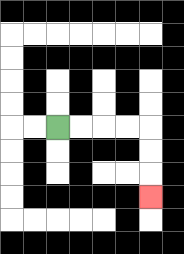{'start': '[2, 5]', 'end': '[6, 8]', 'path_directions': 'R,R,R,R,D,D,D', 'path_coordinates': '[[2, 5], [3, 5], [4, 5], [5, 5], [6, 5], [6, 6], [6, 7], [6, 8]]'}